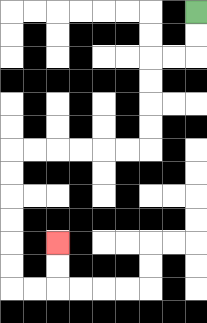{'start': '[8, 0]', 'end': '[2, 10]', 'path_directions': 'D,D,L,L,D,D,D,D,L,L,L,L,L,L,D,D,D,D,D,D,R,R,U,U', 'path_coordinates': '[[8, 0], [8, 1], [8, 2], [7, 2], [6, 2], [6, 3], [6, 4], [6, 5], [6, 6], [5, 6], [4, 6], [3, 6], [2, 6], [1, 6], [0, 6], [0, 7], [0, 8], [0, 9], [0, 10], [0, 11], [0, 12], [1, 12], [2, 12], [2, 11], [2, 10]]'}